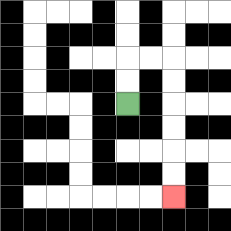{'start': '[5, 4]', 'end': '[7, 8]', 'path_directions': 'U,U,R,R,D,D,D,D,D,D', 'path_coordinates': '[[5, 4], [5, 3], [5, 2], [6, 2], [7, 2], [7, 3], [7, 4], [7, 5], [7, 6], [7, 7], [7, 8]]'}